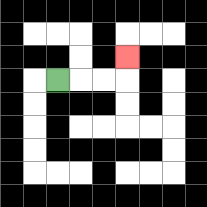{'start': '[2, 3]', 'end': '[5, 2]', 'path_directions': 'R,R,R,U', 'path_coordinates': '[[2, 3], [3, 3], [4, 3], [5, 3], [5, 2]]'}